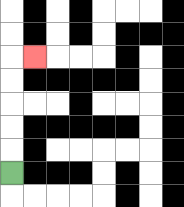{'start': '[0, 7]', 'end': '[1, 2]', 'path_directions': 'U,U,U,U,U,R', 'path_coordinates': '[[0, 7], [0, 6], [0, 5], [0, 4], [0, 3], [0, 2], [1, 2]]'}